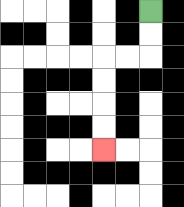{'start': '[6, 0]', 'end': '[4, 6]', 'path_directions': 'D,D,L,L,D,D,D,D', 'path_coordinates': '[[6, 0], [6, 1], [6, 2], [5, 2], [4, 2], [4, 3], [4, 4], [4, 5], [4, 6]]'}